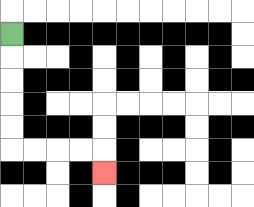{'start': '[0, 1]', 'end': '[4, 7]', 'path_directions': 'D,D,D,D,D,R,R,R,R,D', 'path_coordinates': '[[0, 1], [0, 2], [0, 3], [0, 4], [0, 5], [0, 6], [1, 6], [2, 6], [3, 6], [4, 6], [4, 7]]'}